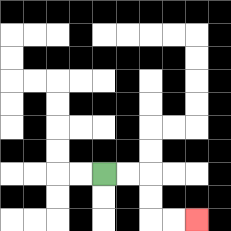{'start': '[4, 7]', 'end': '[8, 9]', 'path_directions': 'R,R,D,D,R,R', 'path_coordinates': '[[4, 7], [5, 7], [6, 7], [6, 8], [6, 9], [7, 9], [8, 9]]'}